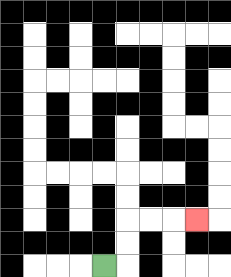{'start': '[4, 11]', 'end': '[8, 9]', 'path_directions': 'R,U,U,R,R,R', 'path_coordinates': '[[4, 11], [5, 11], [5, 10], [5, 9], [6, 9], [7, 9], [8, 9]]'}